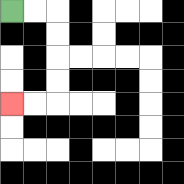{'start': '[0, 0]', 'end': '[0, 4]', 'path_directions': 'R,R,D,D,D,D,L,L', 'path_coordinates': '[[0, 0], [1, 0], [2, 0], [2, 1], [2, 2], [2, 3], [2, 4], [1, 4], [0, 4]]'}